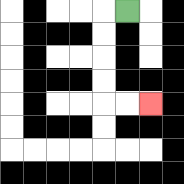{'start': '[5, 0]', 'end': '[6, 4]', 'path_directions': 'L,D,D,D,D,R,R', 'path_coordinates': '[[5, 0], [4, 0], [4, 1], [4, 2], [4, 3], [4, 4], [5, 4], [6, 4]]'}